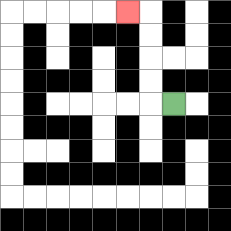{'start': '[7, 4]', 'end': '[5, 0]', 'path_directions': 'L,U,U,U,U,L', 'path_coordinates': '[[7, 4], [6, 4], [6, 3], [6, 2], [6, 1], [6, 0], [5, 0]]'}